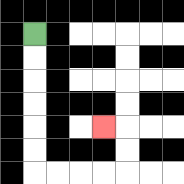{'start': '[1, 1]', 'end': '[4, 5]', 'path_directions': 'D,D,D,D,D,D,R,R,R,R,U,U,L', 'path_coordinates': '[[1, 1], [1, 2], [1, 3], [1, 4], [1, 5], [1, 6], [1, 7], [2, 7], [3, 7], [4, 7], [5, 7], [5, 6], [5, 5], [4, 5]]'}